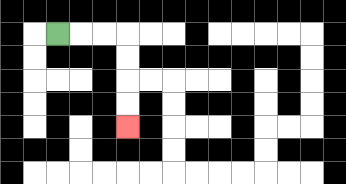{'start': '[2, 1]', 'end': '[5, 5]', 'path_directions': 'R,R,R,D,D,D,D', 'path_coordinates': '[[2, 1], [3, 1], [4, 1], [5, 1], [5, 2], [5, 3], [5, 4], [5, 5]]'}